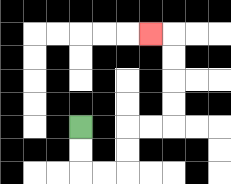{'start': '[3, 5]', 'end': '[6, 1]', 'path_directions': 'D,D,R,R,U,U,R,R,U,U,U,U,L', 'path_coordinates': '[[3, 5], [3, 6], [3, 7], [4, 7], [5, 7], [5, 6], [5, 5], [6, 5], [7, 5], [7, 4], [7, 3], [7, 2], [7, 1], [6, 1]]'}